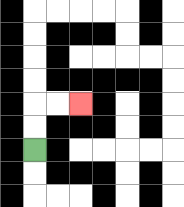{'start': '[1, 6]', 'end': '[3, 4]', 'path_directions': 'U,U,R,R', 'path_coordinates': '[[1, 6], [1, 5], [1, 4], [2, 4], [3, 4]]'}